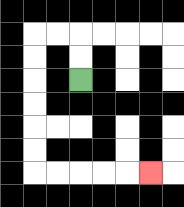{'start': '[3, 3]', 'end': '[6, 7]', 'path_directions': 'U,U,L,L,D,D,D,D,D,D,R,R,R,R,R', 'path_coordinates': '[[3, 3], [3, 2], [3, 1], [2, 1], [1, 1], [1, 2], [1, 3], [1, 4], [1, 5], [1, 6], [1, 7], [2, 7], [3, 7], [4, 7], [5, 7], [6, 7]]'}